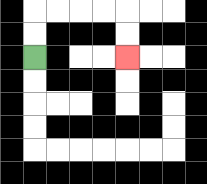{'start': '[1, 2]', 'end': '[5, 2]', 'path_directions': 'U,U,R,R,R,R,D,D', 'path_coordinates': '[[1, 2], [1, 1], [1, 0], [2, 0], [3, 0], [4, 0], [5, 0], [5, 1], [5, 2]]'}